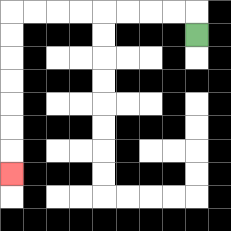{'start': '[8, 1]', 'end': '[0, 7]', 'path_directions': 'U,L,L,L,L,L,L,L,L,D,D,D,D,D,D,D', 'path_coordinates': '[[8, 1], [8, 0], [7, 0], [6, 0], [5, 0], [4, 0], [3, 0], [2, 0], [1, 0], [0, 0], [0, 1], [0, 2], [0, 3], [0, 4], [0, 5], [0, 6], [0, 7]]'}